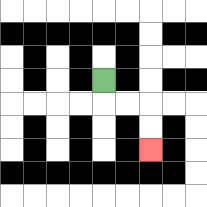{'start': '[4, 3]', 'end': '[6, 6]', 'path_directions': 'D,R,R,D,D', 'path_coordinates': '[[4, 3], [4, 4], [5, 4], [6, 4], [6, 5], [6, 6]]'}